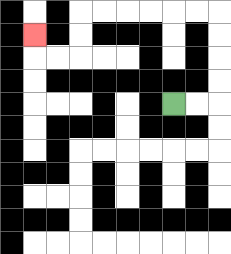{'start': '[7, 4]', 'end': '[1, 1]', 'path_directions': 'R,R,U,U,U,U,L,L,L,L,L,L,D,D,L,L,U', 'path_coordinates': '[[7, 4], [8, 4], [9, 4], [9, 3], [9, 2], [9, 1], [9, 0], [8, 0], [7, 0], [6, 0], [5, 0], [4, 0], [3, 0], [3, 1], [3, 2], [2, 2], [1, 2], [1, 1]]'}